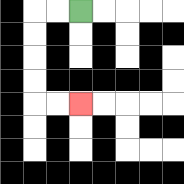{'start': '[3, 0]', 'end': '[3, 4]', 'path_directions': 'L,L,D,D,D,D,R,R', 'path_coordinates': '[[3, 0], [2, 0], [1, 0], [1, 1], [1, 2], [1, 3], [1, 4], [2, 4], [3, 4]]'}